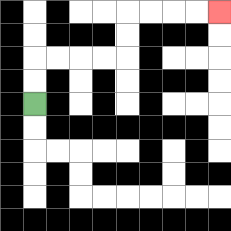{'start': '[1, 4]', 'end': '[9, 0]', 'path_directions': 'U,U,R,R,R,R,U,U,R,R,R,R', 'path_coordinates': '[[1, 4], [1, 3], [1, 2], [2, 2], [3, 2], [4, 2], [5, 2], [5, 1], [5, 0], [6, 0], [7, 0], [8, 0], [9, 0]]'}